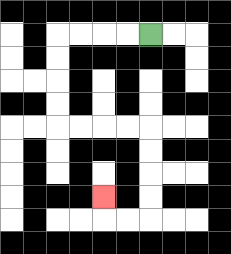{'start': '[6, 1]', 'end': '[4, 8]', 'path_directions': 'L,L,L,L,D,D,D,D,R,R,R,R,D,D,D,D,L,L,U', 'path_coordinates': '[[6, 1], [5, 1], [4, 1], [3, 1], [2, 1], [2, 2], [2, 3], [2, 4], [2, 5], [3, 5], [4, 5], [5, 5], [6, 5], [6, 6], [6, 7], [6, 8], [6, 9], [5, 9], [4, 9], [4, 8]]'}